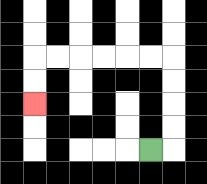{'start': '[6, 6]', 'end': '[1, 4]', 'path_directions': 'R,U,U,U,U,L,L,L,L,L,L,D,D', 'path_coordinates': '[[6, 6], [7, 6], [7, 5], [7, 4], [7, 3], [7, 2], [6, 2], [5, 2], [4, 2], [3, 2], [2, 2], [1, 2], [1, 3], [1, 4]]'}